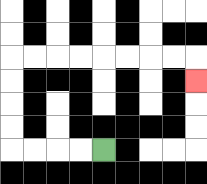{'start': '[4, 6]', 'end': '[8, 3]', 'path_directions': 'L,L,L,L,U,U,U,U,R,R,R,R,R,R,R,R,D', 'path_coordinates': '[[4, 6], [3, 6], [2, 6], [1, 6], [0, 6], [0, 5], [0, 4], [0, 3], [0, 2], [1, 2], [2, 2], [3, 2], [4, 2], [5, 2], [6, 2], [7, 2], [8, 2], [8, 3]]'}